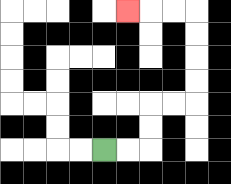{'start': '[4, 6]', 'end': '[5, 0]', 'path_directions': 'R,R,U,U,R,R,U,U,U,U,L,L,L', 'path_coordinates': '[[4, 6], [5, 6], [6, 6], [6, 5], [6, 4], [7, 4], [8, 4], [8, 3], [8, 2], [8, 1], [8, 0], [7, 0], [6, 0], [5, 0]]'}